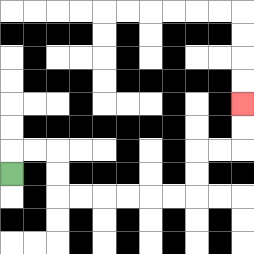{'start': '[0, 7]', 'end': '[10, 4]', 'path_directions': 'U,R,R,D,D,R,R,R,R,R,R,U,U,R,R,U,U', 'path_coordinates': '[[0, 7], [0, 6], [1, 6], [2, 6], [2, 7], [2, 8], [3, 8], [4, 8], [5, 8], [6, 8], [7, 8], [8, 8], [8, 7], [8, 6], [9, 6], [10, 6], [10, 5], [10, 4]]'}